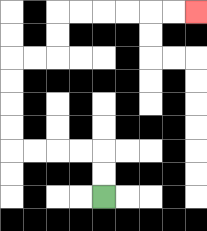{'start': '[4, 8]', 'end': '[8, 0]', 'path_directions': 'U,U,L,L,L,L,U,U,U,U,R,R,U,U,R,R,R,R,R,R', 'path_coordinates': '[[4, 8], [4, 7], [4, 6], [3, 6], [2, 6], [1, 6], [0, 6], [0, 5], [0, 4], [0, 3], [0, 2], [1, 2], [2, 2], [2, 1], [2, 0], [3, 0], [4, 0], [5, 0], [6, 0], [7, 0], [8, 0]]'}